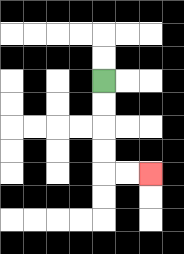{'start': '[4, 3]', 'end': '[6, 7]', 'path_directions': 'D,D,D,D,R,R', 'path_coordinates': '[[4, 3], [4, 4], [4, 5], [4, 6], [4, 7], [5, 7], [6, 7]]'}